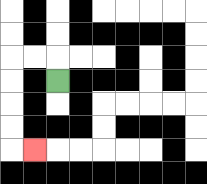{'start': '[2, 3]', 'end': '[1, 6]', 'path_directions': 'U,L,L,D,D,D,D,R', 'path_coordinates': '[[2, 3], [2, 2], [1, 2], [0, 2], [0, 3], [0, 4], [0, 5], [0, 6], [1, 6]]'}